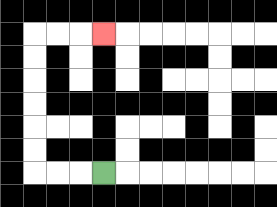{'start': '[4, 7]', 'end': '[4, 1]', 'path_directions': 'L,L,L,U,U,U,U,U,U,R,R,R', 'path_coordinates': '[[4, 7], [3, 7], [2, 7], [1, 7], [1, 6], [1, 5], [1, 4], [1, 3], [1, 2], [1, 1], [2, 1], [3, 1], [4, 1]]'}